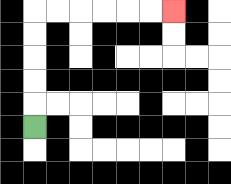{'start': '[1, 5]', 'end': '[7, 0]', 'path_directions': 'U,U,U,U,U,R,R,R,R,R,R', 'path_coordinates': '[[1, 5], [1, 4], [1, 3], [1, 2], [1, 1], [1, 0], [2, 0], [3, 0], [4, 0], [5, 0], [6, 0], [7, 0]]'}